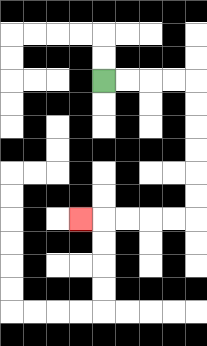{'start': '[4, 3]', 'end': '[3, 9]', 'path_directions': 'R,R,R,R,D,D,D,D,D,D,L,L,L,L,L', 'path_coordinates': '[[4, 3], [5, 3], [6, 3], [7, 3], [8, 3], [8, 4], [8, 5], [8, 6], [8, 7], [8, 8], [8, 9], [7, 9], [6, 9], [5, 9], [4, 9], [3, 9]]'}